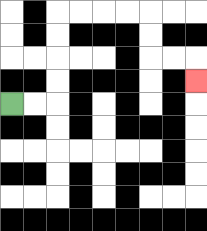{'start': '[0, 4]', 'end': '[8, 3]', 'path_directions': 'R,R,U,U,U,U,R,R,R,R,D,D,R,R,D', 'path_coordinates': '[[0, 4], [1, 4], [2, 4], [2, 3], [2, 2], [2, 1], [2, 0], [3, 0], [4, 0], [5, 0], [6, 0], [6, 1], [6, 2], [7, 2], [8, 2], [8, 3]]'}